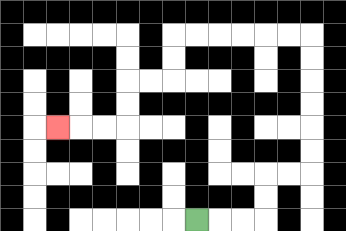{'start': '[8, 9]', 'end': '[2, 5]', 'path_directions': 'R,R,R,U,U,R,R,U,U,U,U,U,U,L,L,L,L,L,L,D,D,L,L,D,D,L,L,L', 'path_coordinates': '[[8, 9], [9, 9], [10, 9], [11, 9], [11, 8], [11, 7], [12, 7], [13, 7], [13, 6], [13, 5], [13, 4], [13, 3], [13, 2], [13, 1], [12, 1], [11, 1], [10, 1], [9, 1], [8, 1], [7, 1], [7, 2], [7, 3], [6, 3], [5, 3], [5, 4], [5, 5], [4, 5], [3, 5], [2, 5]]'}